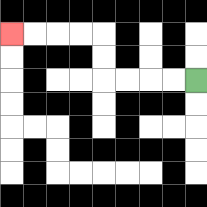{'start': '[8, 3]', 'end': '[0, 1]', 'path_directions': 'L,L,L,L,U,U,L,L,L,L', 'path_coordinates': '[[8, 3], [7, 3], [6, 3], [5, 3], [4, 3], [4, 2], [4, 1], [3, 1], [2, 1], [1, 1], [0, 1]]'}